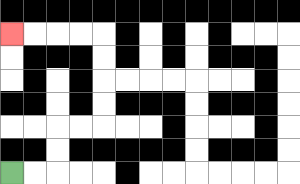{'start': '[0, 7]', 'end': '[0, 1]', 'path_directions': 'R,R,U,U,R,R,U,U,U,U,L,L,L,L', 'path_coordinates': '[[0, 7], [1, 7], [2, 7], [2, 6], [2, 5], [3, 5], [4, 5], [4, 4], [4, 3], [4, 2], [4, 1], [3, 1], [2, 1], [1, 1], [0, 1]]'}